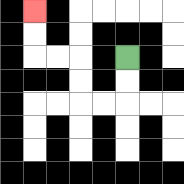{'start': '[5, 2]', 'end': '[1, 0]', 'path_directions': 'D,D,L,L,U,U,L,L,U,U', 'path_coordinates': '[[5, 2], [5, 3], [5, 4], [4, 4], [3, 4], [3, 3], [3, 2], [2, 2], [1, 2], [1, 1], [1, 0]]'}